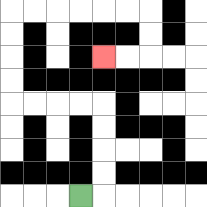{'start': '[3, 8]', 'end': '[4, 2]', 'path_directions': 'R,U,U,U,U,L,L,L,L,U,U,U,U,R,R,R,R,R,R,D,D,L,L', 'path_coordinates': '[[3, 8], [4, 8], [4, 7], [4, 6], [4, 5], [4, 4], [3, 4], [2, 4], [1, 4], [0, 4], [0, 3], [0, 2], [0, 1], [0, 0], [1, 0], [2, 0], [3, 0], [4, 0], [5, 0], [6, 0], [6, 1], [6, 2], [5, 2], [4, 2]]'}